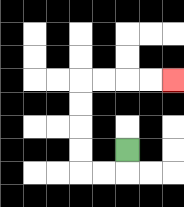{'start': '[5, 6]', 'end': '[7, 3]', 'path_directions': 'D,L,L,U,U,U,U,R,R,R,R', 'path_coordinates': '[[5, 6], [5, 7], [4, 7], [3, 7], [3, 6], [3, 5], [3, 4], [3, 3], [4, 3], [5, 3], [6, 3], [7, 3]]'}